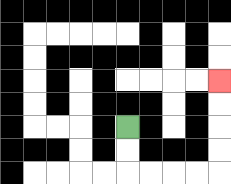{'start': '[5, 5]', 'end': '[9, 3]', 'path_directions': 'D,D,R,R,R,R,U,U,U,U', 'path_coordinates': '[[5, 5], [5, 6], [5, 7], [6, 7], [7, 7], [8, 7], [9, 7], [9, 6], [9, 5], [9, 4], [9, 3]]'}